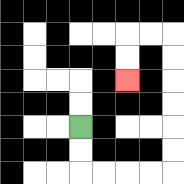{'start': '[3, 5]', 'end': '[5, 3]', 'path_directions': 'D,D,R,R,R,R,U,U,U,U,U,U,L,L,D,D', 'path_coordinates': '[[3, 5], [3, 6], [3, 7], [4, 7], [5, 7], [6, 7], [7, 7], [7, 6], [7, 5], [7, 4], [7, 3], [7, 2], [7, 1], [6, 1], [5, 1], [5, 2], [5, 3]]'}